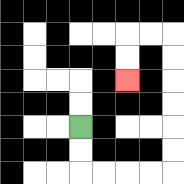{'start': '[3, 5]', 'end': '[5, 3]', 'path_directions': 'D,D,R,R,R,R,U,U,U,U,U,U,L,L,D,D', 'path_coordinates': '[[3, 5], [3, 6], [3, 7], [4, 7], [5, 7], [6, 7], [7, 7], [7, 6], [7, 5], [7, 4], [7, 3], [7, 2], [7, 1], [6, 1], [5, 1], [5, 2], [5, 3]]'}